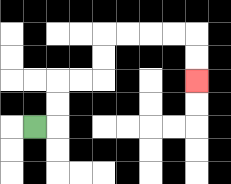{'start': '[1, 5]', 'end': '[8, 3]', 'path_directions': 'R,U,U,R,R,U,U,R,R,R,R,D,D', 'path_coordinates': '[[1, 5], [2, 5], [2, 4], [2, 3], [3, 3], [4, 3], [4, 2], [4, 1], [5, 1], [6, 1], [7, 1], [8, 1], [8, 2], [8, 3]]'}